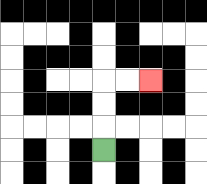{'start': '[4, 6]', 'end': '[6, 3]', 'path_directions': 'U,U,U,R,R', 'path_coordinates': '[[4, 6], [4, 5], [4, 4], [4, 3], [5, 3], [6, 3]]'}